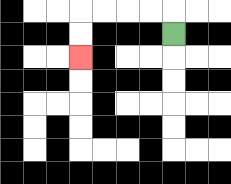{'start': '[7, 1]', 'end': '[3, 2]', 'path_directions': 'U,L,L,L,L,D,D', 'path_coordinates': '[[7, 1], [7, 0], [6, 0], [5, 0], [4, 0], [3, 0], [3, 1], [3, 2]]'}